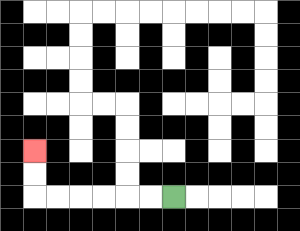{'start': '[7, 8]', 'end': '[1, 6]', 'path_directions': 'L,L,L,L,L,L,U,U', 'path_coordinates': '[[7, 8], [6, 8], [5, 8], [4, 8], [3, 8], [2, 8], [1, 8], [1, 7], [1, 6]]'}